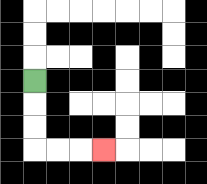{'start': '[1, 3]', 'end': '[4, 6]', 'path_directions': 'D,D,D,R,R,R', 'path_coordinates': '[[1, 3], [1, 4], [1, 5], [1, 6], [2, 6], [3, 6], [4, 6]]'}